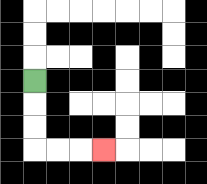{'start': '[1, 3]', 'end': '[4, 6]', 'path_directions': 'D,D,D,R,R,R', 'path_coordinates': '[[1, 3], [1, 4], [1, 5], [1, 6], [2, 6], [3, 6], [4, 6]]'}